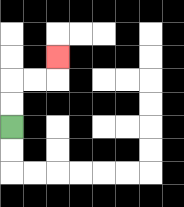{'start': '[0, 5]', 'end': '[2, 2]', 'path_directions': 'U,U,R,R,U', 'path_coordinates': '[[0, 5], [0, 4], [0, 3], [1, 3], [2, 3], [2, 2]]'}